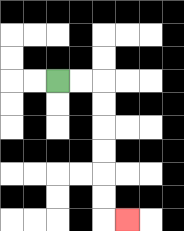{'start': '[2, 3]', 'end': '[5, 9]', 'path_directions': 'R,R,D,D,D,D,D,D,R', 'path_coordinates': '[[2, 3], [3, 3], [4, 3], [4, 4], [4, 5], [4, 6], [4, 7], [4, 8], [4, 9], [5, 9]]'}